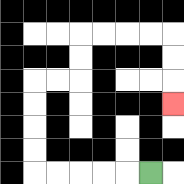{'start': '[6, 7]', 'end': '[7, 4]', 'path_directions': 'L,L,L,L,L,U,U,U,U,R,R,U,U,R,R,R,R,D,D,D', 'path_coordinates': '[[6, 7], [5, 7], [4, 7], [3, 7], [2, 7], [1, 7], [1, 6], [1, 5], [1, 4], [1, 3], [2, 3], [3, 3], [3, 2], [3, 1], [4, 1], [5, 1], [6, 1], [7, 1], [7, 2], [7, 3], [7, 4]]'}